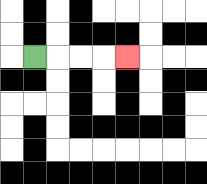{'start': '[1, 2]', 'end': '[5, 2]', 'path_directions': 'R,R,R,R', 'path_coordinates': '[[1, 2], [2, 2], [3, 2], [4, 2], [5, 2]]'}